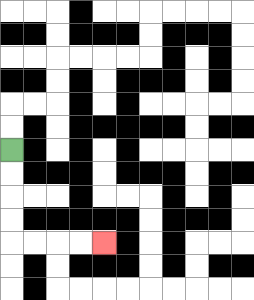{'start': '[0, 6]', 'end': '[4, 10]', 'path_directions': 'D,D,D,D,R,R,R,R', 'path_coordinates': '[[0, 6], [0, 7], [0, 8], [0, 9], [0, 10], [1, 10], [2, 10], [3, 10], [4, 10]]'}